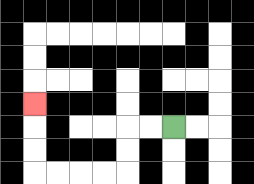{'start': '[7, 5]', 'end': '[1, 4]', 'path_directions': 'L,L,D,D,L,L,L,L,U,U,U', 'path_coordinates': '[[7, 5], [6, 5], [5, 5], [5, 6], [5, 7], [4, 7], [3, 7], [2, 7], [1, 7], [1, 6], [1, 5], [1, 4]]'}